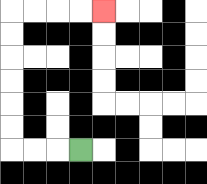{'start': '[3, 6]', 'end': '[4, 0]', 'path_directions': 'L,L,L,U,U,U,U,U,U,R,R,R,R', 'path_coordinates': '[[3, 6], [2, 6], [1, 6], [0, 6], [0, 5], [0, 4], [0, 3], [0, 2], [0, 1], [0, 0], [1, 0], [2, 0], [3, 0], [4, 0]]'}